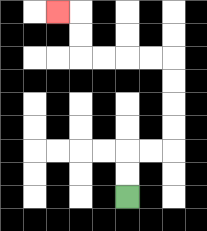{'start': '[5, 8]', 'end': '[2, 0]', 'path_directions': 'U,U,R,R,U,U,U,U,L,L,L,L,U,U,L', 'path_coordinates': '[[5, 8], [5, 7], [5, 6], [6, 6], [7, 6], [7, 5], [7, 4], [7, 3], [7, 2], [6, 2], [5, 2], [4, 2], [3, 2], [3, 1], [3, 0], [2, 0]]'}